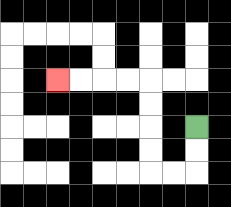{'start': '[8, 5]', 'end': '[2, 3]', 'path_directions': 'D,D,L,L,U,U,U,U,L,L,L,L', 'path_coordinates': '[[8, 5], [8, 6], [8, 7], [7, 7], [6, 7], [6, 6], [6, 5], [6, 4], [6, 3], [5, 3], [4, 3], [3, 3], [2, 3]]'}